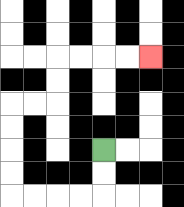{'start': '[4, 6]', 'end': '[6, 2]', 'path_directions': 'D,D,L,L,L,L,U,U,U,U,R,R,U,U,R,R,R,R', 'path_coordinates': '[[4, 6], [4, 7], [4, 8], [3, 8], [2, 8], [1, 8], [0, 8], [0, 7], [0, 6], [0, 5], [0, 4], [1, 4], [2, 4], [2, 3], [2, 2], [3, 2], [4, 2], [5, 2], [6, 2]]'}